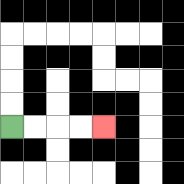{'start': '[0, 5]', 'end': '[4, 5]', 'path_directions': 'R,R,R,R', 'path_coordinates': '[[0, 5], [1, 5], [2, 5], [3, 5], [4, 5]]'}